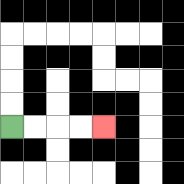{'start': '[0, 5]', 'end': '[4, 5]', 'path_directions': 'R,R,R,R', 'path_coordinates': '[[0, 5], [1, 5], [2, 5], [3, 5], [4, 5]]'}